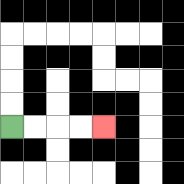{'start': '[0, 5]', 'end': '[4, 5]', 'path_directions': 'R,R,R,R', 'path_coordinates': '[[0, 5], [1, 5], [2, 5], [3, 5], [4, 5]]'}